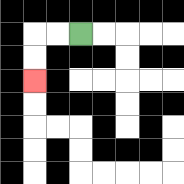{'start': '[3, 1]', 'end': '[1, 3]', 'path_directions': 'L,L,D,D', 'path_coordinates': '[[3, 1], [2, 1], [1, 1], [1, 2], [1, 3]]'}